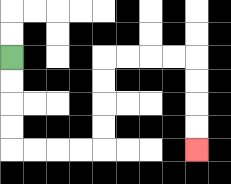{'start': '[0, 2]', 'end': '[8, 6]', 'path_directions': 'D,D,D,D,R,R,R,R,U,U,U,U,R,R,R,R,D,D,D,D', 'path_coordinates': '[[0, 2], [0, 3], [0, 4], [0, 5], [0, 6], [1, 6], [2, 6], [3, 6], [4, 6], [4, 5], [4, 4], [4, 3], [4, 2], [5, 2], [6, 2], [7, 2], [8, 2], [8, 3], [8, 4], [8, 5], [8, 6]]'}